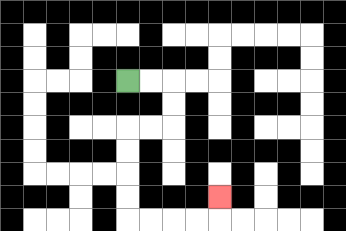{'start': '[5, 3]', 'end': '[9, 8]', 'path_directions': 'R,R,D,D,L,L,D,D,D,D,R,R,R,R,U', 'path_coordinates': '[[5, 3], [6, 3], [7, 3], [7, 4], [7, 5], [6, 5], [5, 5], [5, 6], [5, 7], [5, 8], [5, 9], [6, 9], [7, 9], [8, 9], [9, 9], [9, 8]]'}